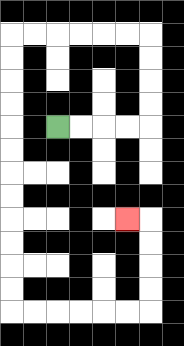{'start': '[2, 5]', 'end': '[5, 9]', 'path_directions': 'R,R,R,R,U,U,U,U,L,L,L,L,L,L,D,D,D,D,D,D,D,D,D,D,D,D,R,R,R,R,R,R,U,U,U,U,L', 'path_coordinates': '[[2, 5], [3, 5], [4, 5], [5, 5], [6, 5], [6, 4], [6, 3], [6, 2], [6, 1], [5, 1], [4, 1], [3, 1], [2, 1], [1, 1], [0, 1], [0, 2], [0, 3], [0, 4], [0, 5], [0, 6], [0, 7], [0, 8], [0, 9], [0, 10], [0, 11], [0, 12], [0, 13], [1, 13], [2, 13], [3, 13], [4, 13], [5, 13], [6, 13], [6, 12], [6, 11], [6, 10], [6, 9], [5, 9]]'}